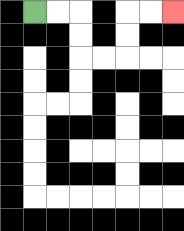{'start': '[1, 0]', 'end': '[7, 0]', 'path_directions': 'R,R,D,D,R,R,U,U,R,R', 'path_coordinates': '[[1, 0], [2, 0], [3, 0], [3, 1], [3, 2], [4, 2], [5, 2], [5, 1], [5, 0], [6, 0], [7, 0]]'}